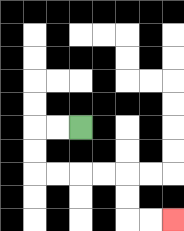{'start': '[3, 5]', 'end': '[7, 9]', 'path_directions': 'L,L,D,D,R,R,R,R,D,D,R,R', 'path_coordinates': '[[3, 5], [2, 5], [1, 5], [1, 6], [1, 7], [2, 7], [3, 7], [4, 7], [5, 7], [5, 8], [5, 9], [6, 9], [7, 9]]'}